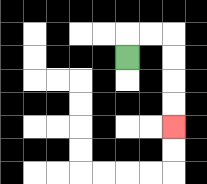{'start': '[5, 2]', 'end': '[7, 5]', 'path_directions': 'U,R,R,D,D,D,D', 'path_coordinates': '[[5, 2], [5, 1], [6, 1], [7, 1], [7, 2], [7, 3], [7, 4], [7, 5]]'}